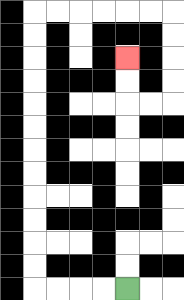{'start': '[5, 12]', 'end': '[5, 2]', 'path_directions': 'L,L,L,L,U,U,U,U,U,U,U,U,U,U,U,U,R,R,R,R,R,R,D,D,D,D,L,L,U,U', 'path_coordinates': '[[5, 12], [4, 12], [3, 12], [2, 12], [1, 12], [1, 11], [1, 10], [1, 9], [1, 8], [1, 7], [1, 6], [1, 5], [1, 4], [1, 3], [1, 2], [1, 1], [1, 0], [2, 0], [3, 0], [4, 0], [5, 0], [6, 0], [7, 0], [7, 1], [7, 2], [7, 3], [7, 4], [6, 4], [5, 4], [5, 3], [5, 2]]'}